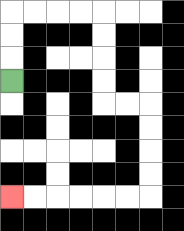{'start': '[0, 3]', 'end': '[0, 8]', 'path_directions': 'U,U,U,R,R,R,R,D,D,D,D,R,R,D,D,D,D,L,L,L,L,L,L', 'path_coordinates': '[[0, 3], [0, 2], [0, 1], [0, 0], [1, 0], [2, 0], [3, 0], [4, 0], [4, 1], [4, 2], [4, 3], [4, 4], [5, 4], [6, 4], [6, 5], [6, 6], [6, 7], [6, 8], [5, 8], [4, 8], [3, 8], [2, 8], [1, 8], [0, 8]]'}